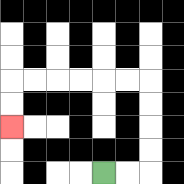{'start': '[4, 7]', 'end': '[0, 5]', 'path_directions': 'R,R,U,U,U,U,L,L,L,L,L,L,D,D', 'path_coordinates': '[[4, 7], [5, 7], [6, 7], [6, 6], [6, 5], [6, 4], [6, 3], [5, 3], [4, 3], [3, 3], [2, 3], [1, 3], [0, 3], [0, 4], [0, 5]]'}